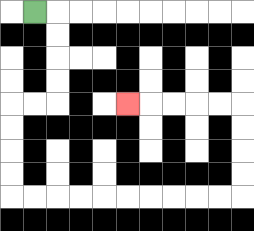{'start': '[1, 0]', 'end': '[5, 4]', 'path_directions': 'R,D,D,D,D,L,L,D,D,D,D,R,R,R,R,R,R,R,R,R,R,U,U,U,U,L,L,L,L,L', 'path_coordinates': '[[1, 0], [2, 0], [2, 1], [2, 2], [2, 3], [2, 4], [1, 4], [0, 4], [0, 5], [0, 6], [0, 7], [0, 8], [1, 8], [2, 8], [3, 8], [4, 8], [5, 8], [6, 8], [7, 8], [8, 8], [9, 8], [10, 8], [10, 7], [10, 6], [10, 5], [10, 4], [9, 4], [8, 4], [7, 4], [6, 4], [5, 4]]'}